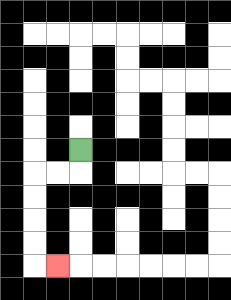{'start': '[3, 6]', 'end': '[2, 11]', 'path_directions': 'D,L,L,D,D,D,D,R', 'path_coordinates': '[[3, 6], [3, 7], [2, 7], [1, 7], [1, 8], [1, 9], [1, 10], [1, 11], [2, 11]]'}